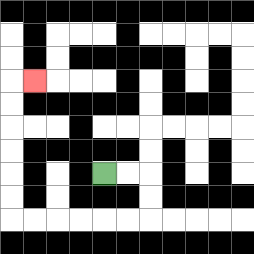{'start': '[4, 7]', 'end': '[1, 3]', 'path_directions': 'R,R,D,D,L,L,L,L,L,L,U,U,U,U,U,U,R', 'path_coordinates': '[[4, 7], [5, 7], [6, 7], [6, 8], [6, 9], [5, 9], [4, 9], [3, 9], [2, 9], [1, 9], [0, 9], [0, 8], [0, 7], [0, 6], [0, 5], [0, 4], [0, 3], [1, 3]]'}